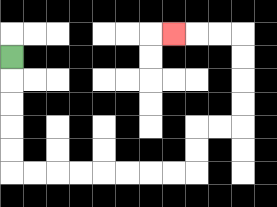{'start': '[0, 2]', 'end': '[7, 1]', 'path_directions': 'D,D,D,D,D,R,R,R,R,R,R,R,R,U,U,R,R,U,U,U,U,L,L,L', 'path_coordinates': '[[0, 2], [0, 3], [0, 4], [0, 5], [0, 6], [0, 7], [1, 7], [2, 7], [3, 7], [4, 7], [5, 7], [6, 7], [7, 7], [8, 7], [8, 6], [8, 5], [9, 5], [10, 5], [10, 4], [10, 3], [10, 2], [10, 1], [9, 1], [8, 1], [7, 1]]'}